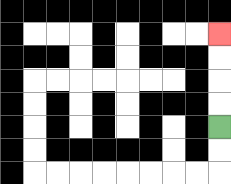{'start': '[9, 5]', 'end': '[9, 1]', 'path_directions': 'U,U,U,U', 'path_coordinates': '[[9, 5], [9, 4], [9, 3], [9, 2], [9, 1]]'}